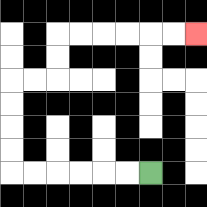{'start': '[6, 7]', 'end': '[8, 1]', 'path_directions': 'L,L,L,L,L,L,U,U,U,U,R,R,U,U,R,R,R,R,R,R', 'path_coordinates': '[[6, 7], [5, 7], [4, 7], [3, 7], [2, 7], [1, 7], [0, 7], [0, 6], [0, 5], [0, 4], [0, 3], [1, 3], [2, 3], [2, 2], [2, 1], [3, 1], [4, 1], [5, 1], [6, 1], [7, 1], [8, 1]]'}